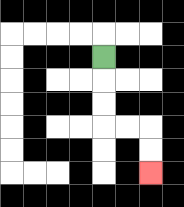{'start': '[4, 2]', 'end': '[6, 7]', 'path_directions': 'D,D,D,R,R,D,D', 'path_coordinates': '[[4, 2], [4, 3], [4, 4], [4, 5], [5, 5], [6, 5], [6, 6], [6, 7]]'}